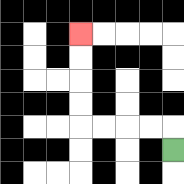{'start': '[7, 6]', 'end': '[3, 1]', 'path_directions': 'U,L,L,L,L,U,U,U,U', 'path_coordinates': '[[7, 6], [7, 5], [6, 5], [5, 5], [4, 5], [3, 5], [3, 4], [3, 3], [3, 2], [3, 1]]'}